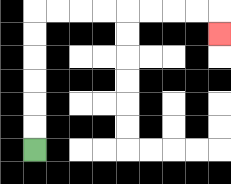{'start': '[1, 6]', 'end': '[9, 1]', 'path_directions': 'U,U,U,U,U,U,R,R,R,R,R,R,R,R,D', 'path_coordinates': '[[1, 6], [1, 5], [1, 4], [1, 3], [1, 2], [1, 1], [1, 0], [2, 0], [3, 0], [4, 0], [5, 0], [6, 0], [7, 0], [8, 0], [9, 0], [9, 1]]'}